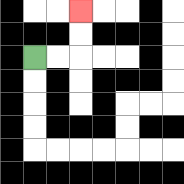{'start': '[1, 2]', 'end': '[3, 0]', 'path_directions': 'R,R,U,U', 'path_coordinates': '[[1, 2], [2, 2], [3, 2], [3, 1], [3, 0]]'}